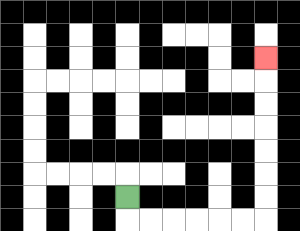{'start': '[5, 8]', 'end': '[11, 2]', 'path_directions': 'D,R,R,R,R,R,R,U,U,U,U,U,U,U', 'path_coordinates': '[[5, 8], [5, 9], [6, 9], [7, 9], [8, 9], [9, 9], [10, 9], [11, 9], [11, 8], [11, 7], [11, 6], [11, 5], [11, 4], [11, 3], [11, 2]]'}